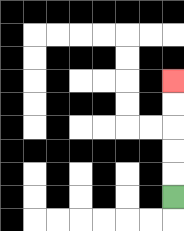{'start': '[7, 8]', 'end': '[7, 3]', 'path_directions': 'U,U,U,U,U', 'path_coordinates': '[[7, 8], [7, 7], [7, 6], [7, 5], [7, 4], [7, 3]]'}